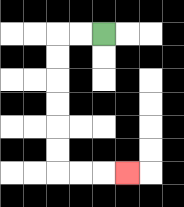{'start': '[4, 1]', 'end': '[5, 7]', 'path_directions': 'L,L,D,D,D,D,D,D,R,R,R', 'path_coordinates': '[[4, 1], [3, 1], [2, 1], [2, 2], [2, 3], [2, 4], [2, 5], [2, 6], [2, 7], [3, 7], [4, 7], [5, 7]]'}